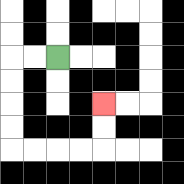{'start': '[2, 2]', 'end': '[4, 4]', 'path_directions': 'L,L,D,D,D,D,R,R,R,R,U,U', 'path_coordinates': '[[2, 2], [1, 2], [0, 2], [0, 3], [0, 4], [0, 5], [0, 6], [1, 6], [2, 6], [3, 6], [4, 6], [4, 5], [4, 4]]'}